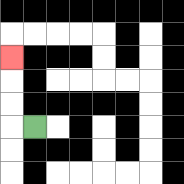{'start': '[1, 5]', 'end': '[0, 2]', 'path_directions': 'L,U,U,U', 'path_coordinates': '[[1, 5], [0, 5], [0, 4], [0, 3], [0, 2]]'}